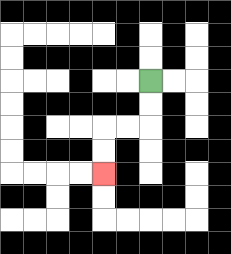{'start': '[6, 3]', 'end': '[4, 7]', 'path_directions': 'D,D,L,L,D,D', 'path_coordinates': '[[6, 3], [6, 4], [6, 5], [5, 5], [4, 5], [4, 6], [4, 7]]'}